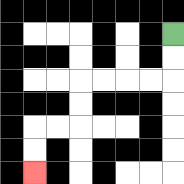{'start': '[7, 1]', 'end': '[1, 7]', 'path_directions': 'D,D,L,L,L,L,D,D,L,L,D,D', 'path_coordinates': '[[7, 1], [7, 2], [7, 3], [6, 3], [5, 3], [4, 3], [3, 3], [3, 4], [3, 5], [2, 5], [1, 5], [1, 6], [1, 7]]'}